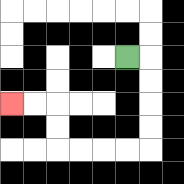{'start': '[5, 2]', 'end': '[0, 4]', 'path_directions': 'R,D,D,D,D,L,L,L,L,U,U,L,L', 'path_coordinates': '[[5, 2], [6, 2], [6, 3], [6, 4], [6, 5], [6, 6], [5, 6], [4, 6], [3, 6], [2, 6], [2, 5], [2, 4], [1, 4], [0, 4]]'}